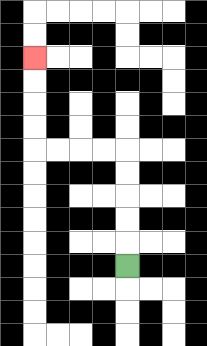{'start': '[5, 11]', 'end': '[1, 2]', 'path_directions': 'U,U,U,U,U,L,L,L,L,U,U,U,U', 'path_coordinates': '[[5, 11], [5, 10], [5, 9], [5, 8], [5, 7], [5, 6], [4, 6], [3, 6], [2, 6], [1, 6], [1, 5], [1, 4], [1, 3], [1, 2]]'}